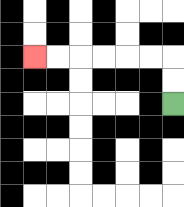{'start': '[7, 4]', 'end': '[1, 2]', 'path_directions': 'U,U,L,L,L,L,L,L', 'path_coordinates': '[[7, 4], [7, 3], [7, 2], [6, 2], [5, 2], [4, 2], [3, 2], [2, 2], [1, 2]]'}